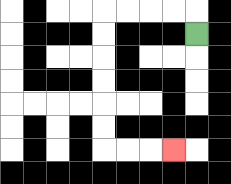{'start': '[8, 1]', 'end': '[7, 6]', 'path_directions': 'U,L,L,L,L,D,D,D,D,D,D,R,R,R', 'path_coordinates': '[[8, 1], [8, 0], [7, 0], [6, 0], [5, 0], [4, 0], [4, 1], [4, 2], [4, 3], [4, 4], [4, 5], [4, 6], [5, 6], [6, 6], [7, 6]]'}